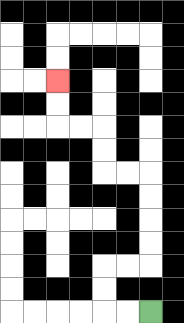{'start': '[6, 13]', 'end': '[2, 3]', 'path_directions': 'L,L,U,U,R,R,U,U,U,U,L,L,U,U,L,L,U,U', 'path_coordinates': '[[6, 13], [5, 13], [4, 13], [4, 12], [4, 11], [5, 11], [6, 11], [6, 10], [6, 9], [6, 8], [6, 7], [5, 7], [4, 7], [4, 6], [4, 5], [3, 5], [2, 5], [2, 4], [2, 3]]'}